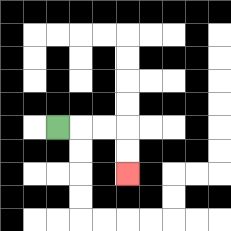{'start': '[2, 5]', 'end': '[5, 7]', 'path_directions': 'R,R,R,D,D', 'path_coordinates': '[[2, 5], [3, 5], [4, 5], [5, 5], [5, 6], [5, 7]]'}